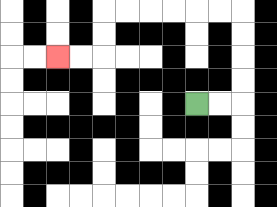{'start': '[8, 4]', 'end': '[2, 2]', 'path_directions': 'R,R,U,U,U,U,L,L,L,L,L,L,D,D,L,L', 'path_coordinates': '[[8, 4], [9, 4], [10, 4], [10, 3], [10, 2], [10, 1], [10, 0], [9, 0], [8, 0], [7, 0], [6, 0], [5, 0], [4, 0], [4, 1], [4, 2], [3, 2], [2, 2]]'}